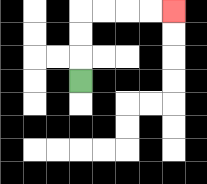{'start': '[3, 3]', 'end': '[7, 0]', 'path_directions': 'U,U,U,R,R,R,R', 'path_coordinates': '[[3, 3], [3, 2], [3, 1], [3, 0], [4, 0], [5, 0], [6, 0], [7, 0]]'}